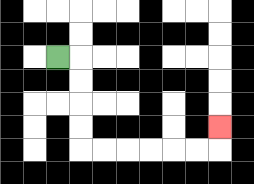{'start': '[2, 2]', 'end': '[9, 5]', 'path_directions': 'R,D,D,D,D,R,R,R,R,R,R,U', 'path_coordinates': '[[2, 2], [3, 2], [3, 3], [3, 4], [3, 5], [3, 6], [4, 6], [5, 6], [6, 6], [7, 6], [8, 6], [9, 6], [9, 5]]'}